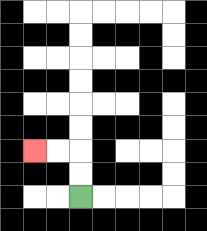{'start': '[3, 8]', 'end': '[1, 6]', 'path_directions': 'U,U,L,L', 'path_coordinates': '[[3, 8], [3, 7], [3, 6], [2, 6], [1, 6]]'}